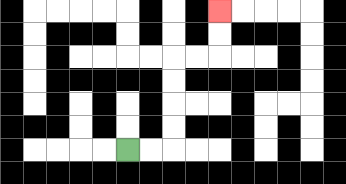{'start': '[5, 6]', 'end': '[9, 0]', 'path_directions': 'R,R,U,U,U,U,R,R,U,U', 'path_coordinates': '[[5, 6], [6, 6], [7, 6], [7, 5], [7, 4], [7, 3], [7, 2], [8, 2], [9, 2], [9, 1], [9, 0]]'}